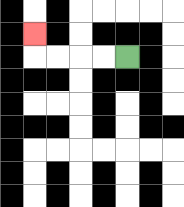{'start': '[5, 2]', 'end': '[1, 1]', 'path_directions': 'L,L,L,L,U', 'path_coordinates': '[[5, 2], [4, 2], [3, 2], [2, 2], [1, 2], [1, 1]]'}